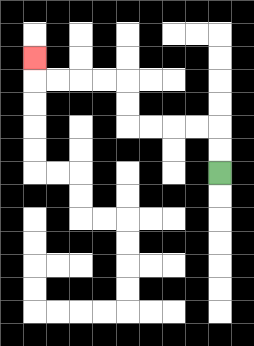{'start': '[9, 7]', 'end': '[1, 2]', 'path_directions': 'U,U,L,L,L,L,U,U,L,L,L,L,U', 'path_coordinates': '[[9, 7], [9, 6], [9, 5], [8, 5], [7, 5], [6, 5], [5, 5], [5, 4], [5, 3], [4, 3], [3, 3], [2, 3], [1, 3], [1, 2]]'}